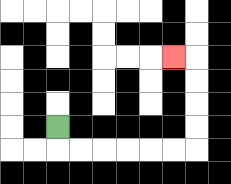{'start': '[2, 5]', 'end': '[7, 2]', 'path_directions': 'D,R,R,R,R,R,R,U,U,U,U,L', 'path_coordinates': '[[2, 5], [2, 6], [3, 6], [4, 6], [5, 6], [6, 6], [7, 6], [8, 6], [8, 5], [8, 4], [8, 3], [8, 2], [7, 2]]'}